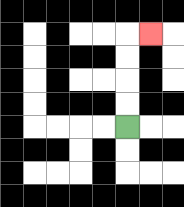{'start': '[5, 5]', 'end': '[6, 1]', 'path_directions': 'U,U,U,U,R', 'path_coordinates': '[[5, 5], [5, 4], [5, 3], [5, 2], [5, 1], [6, 1]]'}